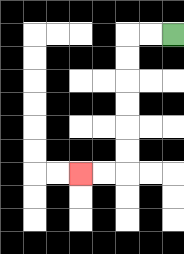{'start': '[7, 1]', 'end': '[3, 7]', 'path_directions': 'L,L,D,D,D,D,D,D,L,L', 'path_coordinates': '[[7, 1], [6, 1], [5, 1], [5, 2], [5, 3], [5, 4], [5, 5], [5, 6], [5, 7], [4, 7], [3, 7]]'}